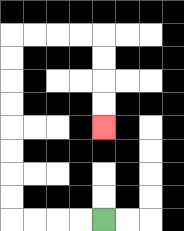{'start': '[4, 9]', 'end': '[4, 5]', 'path_directions': 'L,L,L,L,U,U,U,U,U,U,U,U,R,R,R,R,D,D,D,D', 'path_coordinates': '[[4, 9], [3, 9], [2, 9], [1, 9], [0, 9], [0, 8], [0, 7], [0, 6], [0, 5], [0, 4], [0, 3], [0, 2], [0, 1], [1, 1], [2, 1], [3, 1], [4, 1], [4, 2], [4, 3], [4, 4], [4, 5]]'}